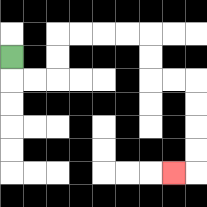{'start': '[0, 2]', 'end': '[7, 7]', 'path_directions': 'D,R,R,U,U,R,R,R,R,D,D,R,R,D,D,D,D,L', 'path_coordinates': '[[0, 2], [0, 3], [1, 3], [2, 3], [2, 2], [2, 1], [3, 1], [4, 1], [5, 1], [6, 1], [6, 2], [6, 3], [7, 3], [8, 3], [8, 4], [8, 5], [8, 6], [8, 7], [7, 7]]'}